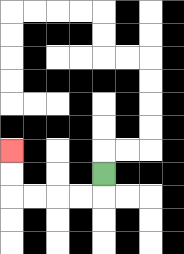{'start': '[4, 7]', 'end': '[0, 6]', 'path_directions': 'D,L,L,L,L,U,U', 'path_coordinates': '[[4, 7], [4, 8], [3, 8], [2, 8], [1, 8], [0, 8], [0, 7], [0, 6]]'}